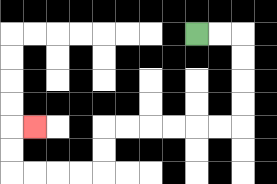{'start': '[8, 1]', 'end': '[1, 5]', 'path_directions': 'R,R,D,D,D,D,L,L,L,L,L,L,D,D,L,L,L,L,U,U,R', 'path_coordinates': '[[8, 1], [9, 1], [10, 1], [10, 2], [10, 3], [10, 4], [10, 5], [9, 5], [8, 5], [7, 5], [6, 5], [5, 5], [4, 5], [4, 6], [4, 7], [3, 7], [2, 7], [1, 7], [0, 7], [0, 6], [0, 5], [1, 5]]'}